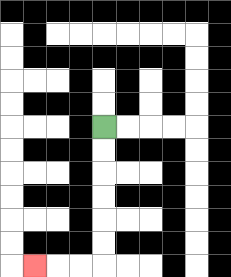{'start': '[4, 5]', 'end': '[1, 11]', 'path_directions': 'D,D,D,D,D,D,L,L,L', 'path_coordinates': '[[4, 5], [4, 6], [4, 7], [4, 8], [4, 9], [4, 10], [4, 11], [3, 11], [2, 11], [1, 11]]'}